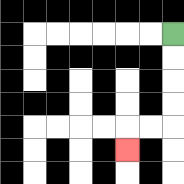{'start': '[7, 1]', 'end': '[5, 6]', 'path_directions': 'D,D,D,D,L,L,D', 'path_coordinates': '[[7, 1], [7, 2], [7, 3], [7, 4], [7, 5], [6, 5], [5, 5], [5, 6]]'}